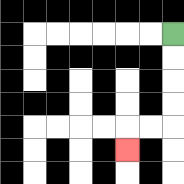{'start': '[7, 1]', 'end': '[5, 6]', 'path_directions': 'D,D,D,D,L,L,D', 'path_coordinates': '[[7, 1], [7, 2], [7, 3], [7, 4], [7, 5], [6, 5], [5, 5], [5, 6]]'}